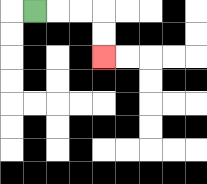{'start': '[1, 0]', 'end': '[4, 2]', 'path_directions': 'R,R,R,D,D', 'path_coordinates': '[[1, 0], [2, 0], [3, 0], [4, 0], [4, 1], [4, 2]]'}